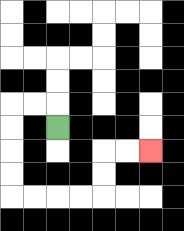{'start': '[2, 5]', 'end': '[6, 6]', 'path_directions': 'U,L,L,D,D,D,D,R,R,R,R,U,U,R,R', 'path_coordinates': '[[2, 5], [2, 4], [1, 4], [0, 4], [0, 5], [0, 6], [0, 7], [0, 8], [1, 8], [2, 8], [3, 8], [4, 8], [4, 7], [4, 6], [5, 6], [6, 6]]'}